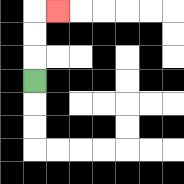{'start': '[1, 3]', 'end': '[2, 0]', 'path_directions': 'U,U,U,R', 'path_coordinates': '[[1, 3], [1, 2], [1, 1], [1, 0], [2, 0]]'}